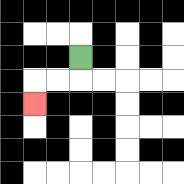{'start': '[3, 2]', 'end': '[1, 4]', 'path_directions': 'D,L,L,D', 'path_coordinates': '[[3, 2], [3, 3], [2, 3], [1, 3], [1, 4]]'}